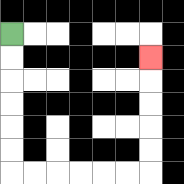{'start': '[0, 1]', 'end': '[6, 2]', 'path_directions': 'D,D,D,D,D,D,R,R,R,R,R,R,U,U,U,U,U', 'path_coordinates': '[[0, 1], [0, 2], [0, 3], [0, 4], [0, 5], [0, 6], [0, 7], [1, 7], [2, 7], [3, 7], [4, 7], [5, 7], [6, 7], [6, 6], [6, 5], [6, 4], [6, 3], [6, 2]]'}